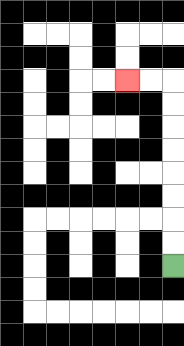{'start': '[7, 11]', 'end': '[5, 3]', 'path_directions': 'U,U,U,U,U,U,U,U,L,L', 'path_coordinates': '[[7, 11], [7, 10], [7, 9], [7, 8], [7, 7], [7, 6], [7, 5], [7, 4], [7, 3], [6, 3], [5, 3]]'}